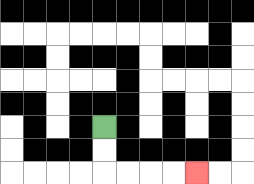{'start': '[4, 5]', 'end': '[8, 7]', 'path_directions': 'D,D,R,R,R,R', 'path_coordinates': '[[4, 5], [4, 6], [4, 7], [5, 7], [6, 7], [7, 7], [8, 7]]'}